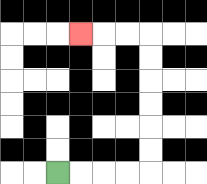{'start': '[2, 7]', 'end': '[3, 1]', 'path_directions': 'R,R,R,R,U,U,U,U,U,U,L,L,L', 'path_coordinates': '[[2, 7], [3, 7], [4, 7], [5, 7], [6, 7], [6, 6], [6, 5], [6, 4], [6, 3], [6, 2], [6, 1], [5, 1], [4, 1], [3, 1]]'}